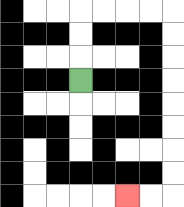{'start': '[3, 3]', 'end': '[5, 8]', 'path_directions': 'U,U,U,R,R,R,R,D,D,D,D,D,D,D,D,L,L', 'path_coordinates': '[[3, 3], [3, 2], [3, 1], [3, 0], [4, 0], [5, 0], [6, 0], [7, 0], [7, 1], [7, 2], [7, 3], [7, 4], [7, 5], [7, 6], [7, 7], [7, 8], [6, 8], [5, 8]]'}